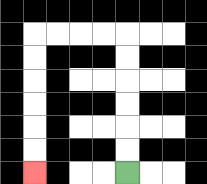{'start': '[5, 7]', 'end': '[1, 7]', 'path_directions': 'U,U,U,U,U,U,L,L,L,L,D,D,D,D,D,D', 'path_coordinates': '[[5, 7], [5, 6], [5, 5], [5, 4], [5, 3], [5, 2], [5, 1], [4, 1], [3, 1], [2, 1], [1, 1], [1, 2], [1, 3], [1, 4], [1, 5], [1, 6], [1, 7]]'}